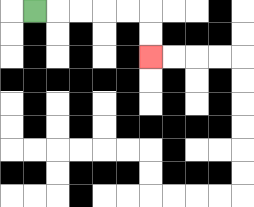{'start': '[1, 0]', 'end': '[6, 2]', 'path_directions': 'R,R,R,R,R,D,D', 'path_coordinates': '[[1, 0], [2, 0], [3, 0], [4, 0], [5, 0], [6, 0], [6, 1], [6, 2]]'}